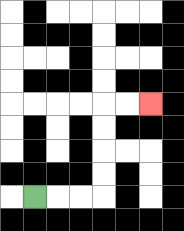{'start': '[1, 8]', 'end': '[6, 4]', 'path_directions': 'R,R,R,U,U,U,U,R,R', 'path_coordinates': '[[1, 8], [2, 8], [3, 8], [4, 8], [4, 7], [4, 6], [4, 5], [4, 4], [5, 4], [6, 4]]'}